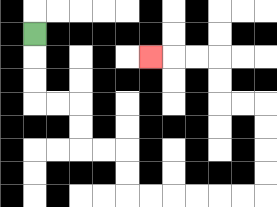{'start': '[1, 1]', 'end': '[6, 2]', 'path_directions': 'D,D,D,R,R,D,D,R,R,D,D,R,R,R,R,R,R,U,U,U,U,L,L,U,U,L,L,L', 'path_coordinates': '[[1, 1], [1, 2], [1, 3], [1, 4], [2, 4], [3, 4], [3, 5], [3, 6], [4, 6], [5, 6], [5, 7], [5, 8], [6, 8], [7, 8], [8, 8], [9, 8], [10, 8], [11, 8], [11, 7], [11, 6], [11, 5], [11, 4], [10, 4], [9, 4], [9, 3], [9, 2], [8, 2], [7, 2], [6, 2]]'}